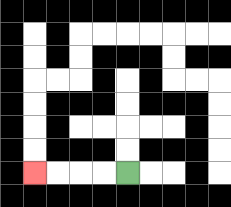{'start': '[5, 7]', 'end': '[1, 7]', 'path_directions': 'L,L,L,L', 'path_coordinates': '[[5, 7], [4, 7], [3, 7], [2, 7], [1, 7]]'}